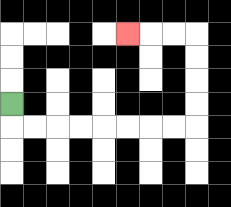{'start': '[0, 4]', 'end': '[5, 1]', 'path_directions': 'D,R,R,R,R,R,R,R,R,U,U,U,U,L,L,L', 'path_coordinates': '[[0, 4], [0, 5], [1, 5], [2, 5], [3, 5], [4, 5], [5, 5], [6, 5], [7, 5], [8, 5], [8, 4], [8, 3], [8, 2], [8, 1], [7, 1], [6, 1], [5, 1]]'}